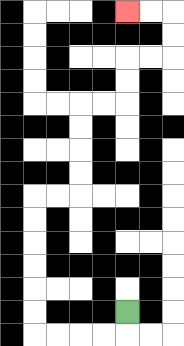{'start': '[5, 13]', 'end': '[5, 0]', 'path_directions': 'D,L,L,L,L,U,U,U,U,U,U,R,R,U,U,U,U,R,R,U,U,R,R,U,U,L,L', 'path_coordinates': '[[5, 13], [5, 14], [4, 14], [3, 14], [2, 14], [1, 14], [1, 13], [1, 12], [1, 11], [1, 10], [1, 9], [1, 8], [2, 8], [3, 8], [3, 7], [3, 6], [3, 5], [3, 4], [4, 4], [5, 4], [5, 3], [5, 2], [6, 2], [7, 2], [7, 1], [7, 0], [6, 0], [5, 0]]'}